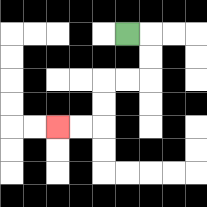{'start': '[5, 1]', 'end': '[2, 5]', 'path_directions': 'R,D,D,L,L,D,D,L,L', 'path_coordinates': '[[5, 1], [6, 1], [6, 2], [6, 3], [5, 3], [4, 3], [4, 4], [4, 5], [3, 5], [2, 5]]'}